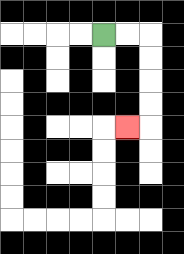{'start': '[4, 1]', 'end': '[5, 5]', 'path_directions': 'R,R,D,D,D,D,L', 'path_coordinates': '[[4, 1], [5, 1], [6, 1], [6, 2], [6, 3], [6, 4], [6, 5], [5, 5]]'}